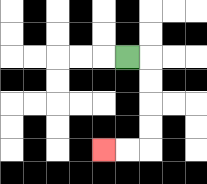{'start': '[5, 2]', 'end': '[4, 6]', 'path_directions': 'R,D,D,D,D,L,L', 'path_coordinates': '[[5, 2], [6, 2], [6, 3], [6, 4], [6, 5], [6, 6], [5, 6], [4, 6]]'}